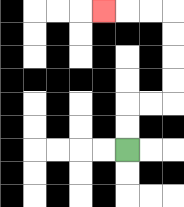{'start': '[5, 6]', 'end': '[4, 0]', 'path_directions': 'U,U,R,R,U,U,U,U,L,L,L', 'path_coordinates': '[[5, 6], [5, 5], [5, 4], [6, 4], [7, 4], [7, 3], [7, 2], [7, 1], [7, 0], [6, 0], [5, 0], [4, 0]]'}